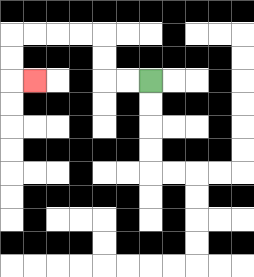{'start': '[6, 3]', 'end': '[1, 3]', 'path_directions': 'L,L,U,U,L,L,L,L,D,D,R', 'path_coordinates': '[[6, 3], [5, 3], [4, 3], [4, 2], [4, 1], [3, 1], [2, 1], [1, 1], [0, 1], [0, 2], [0, 3], [1, 3]]'}